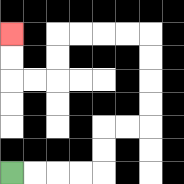{'start': '[0, 7]', 'end': '[0, 1]', 'path_directions': 'R,R,R,R,U,U,R,R,U,U,U,U,L,L,L,L,D,D,L,L,U,U', 'path_coordinates': '[[0, 7], [1, 7], [2, 7], [3, 7], [4, 7], [4, 6], [4, 5], [5, 5], [6, 5], [6, 4], [6, 3], [6, 2], [6, 1], [5, 1], [4, 1], [3, 1], [2, 1], [2, 2], [2, 3], [1, 3], [0, 3], [0, 2], [0, 1]]'}